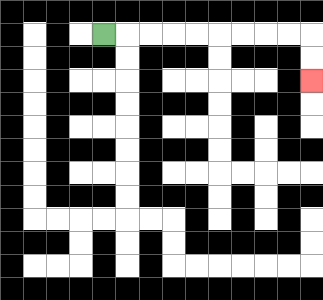{'start': '[4, 1]', 'end': '[13, 3]', 'path_directions': 'R,R,R,R,R,R,R,R,R,D,D', 'path_coordinates': '[[4, 1], [5, 1], [6, 1], [7, 1], [8, 1], [9, 1], [10, 1], [11, 1], [12, 1], [13, 1], [13, 2], [13, 3]]'}